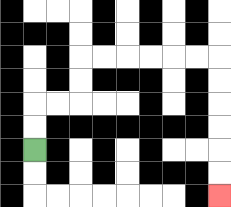{'start': '[1, 6]', 'end': '[9, 8]', 'path_directions': 'U,U,R,R,U,U,R,R,R,R,R,R,D,D,D,D,D,D', 'path_coordinates': '[[1, 6], [1, 5], [1, 4], [2, 4], [3, 4], [3, 3], [3, 2], [4, 2], [5, 2], [6, 2], [7, 2], [8, 2], [9, 2], [9, 3], [9, 4], [9, 5], [9, 6], [9, 7], [9, 8]]'}